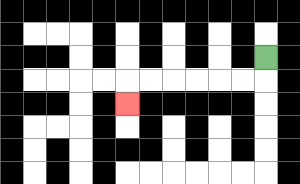{'start': '[11, 2]', 'end': '[5, 4]', 'path_directions': 'D,L,L,L,L,L,L,D', 'path_coordinates': '[[11, 2], [11, 3], [10, 3], [9, 3], [8, 3], [7, 3], [6, 3], [5, 3], [5, 4]]'}